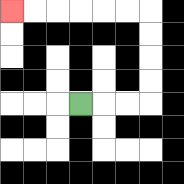{'start': '[3, 4]', 'end': '[0, 0]', 'path_directions': 'R,R,R,U,U,U,U,L,L,L,L,L,L', 'path_coordinates': '[[3, 4], [4, 4], [5, 4], [6, 4], [6, 3], [6, 2], [6, 1], [6, 0], [5, 0], [4, 0], [3, 0], [2, 0], [1, 0], [0, 0]]'}